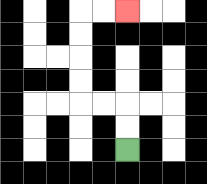{'start': '[5, 6]', 'end': '[5, 0]', 'path_directions': 'U,U,L,L,U,U,U,U,R,R', 'path_coordinates': '[[5, 6], [5, 5], [5, 4], [4, 4], [3, 4], [3, 3], [3, 2], [3, 1], [3, 0], [4, 0], [5, 0]]'}